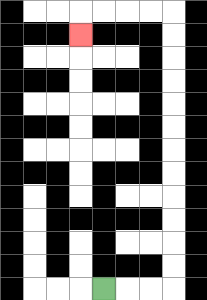{'start': '[4, 12]', 'end': '[3, 1]', 'path_directions': 'R,R,R,U,U,U,U,U,U,U,U,U,U,U,U,L,L,L,L,D', 'path_coordinates': '[[4, 12], [5, 12], [6, 12], [7, 12], [7, 11], [7, 10], [7, 9], [7, 8], [7, 7], [7, 6], [7, 5], [7, 4], [7, 3], [7, 2], [7, 1], [7, 0], [6, 0], [5, 0], [4, 0], [3, 0], [3, 1]]'}